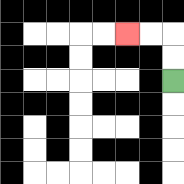{'start': '[7, 3]', 'end': '[5, 1]', 'path_directions': 'U,U,L,L', 'path_coordinates': '[[7, 3], [7, 2], [7, 1], [6, 1], [5, 1]]'}